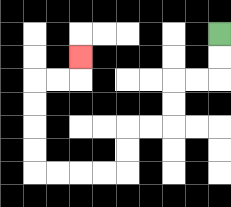{'start': '[9, 1]', 'end': '[3, 2]', 'path_directions': 'D,D,L,L,D,D,L,L,D,D,L,L,L,L,U,U,U,U,R,R,U', 'path_coordinates': '[[9, 1], [9, 2], [9, 3], [8, 3], [7, 3], [7, 4], [7, 5], [6, 5], [5, 5], [5, 6], [5, 7], [4, 7], [3, 7], [2, 7], [1, 7], [1, 6], [1, 5], [1, 4], [1, 3], [2, 3], [3, 3], [3, 2]]'}